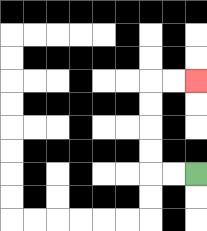{'start': '[8, 7]', 'end': '[8, 3]', 'path_directions': 'L,L,U,U,U,U,R,R', 'path_coordinates': '[[8, 7], [7, 7], [6, 7], [6, 6], [6, 5], [6, 4], [6, 3], [7, 3], [8, 3]]'}